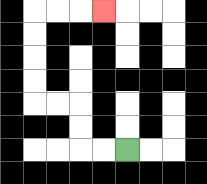{'start': '[5, 6]', 'end': '[4, 0]', 'path_directions': 'L,L,U,U,L,L,U,U,U,U,R,R,R', 'path_coordinates': '[[5, 6], [4, 6], [3, 6], [3, 5], [3, 4], [2, 4], [1, 4], [1, 3], [1, 2], [1, 1], [1, 0], [2, 0], [3, 0], [4, 0]]'}